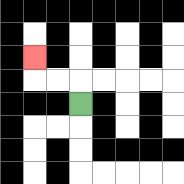{'start': '[3, 4]', 'end': '[1, 2]', 'path_directions': 'U,L,L,U', 'path_coordinates': '[[3, 4], [3, 3], [2, 3], [1, 3], [1, 2]]'}